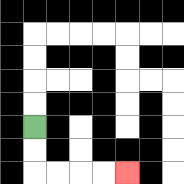{'start': '[1, 5]', 'end': '[5, 7]', 'path_directions': 'D,D,R,R,R,R', 'path_coordinates': '[[1, 5], [1, 6], [1, 7], [2, 7], [3, 7], [4, 7], [5, 7]]'}